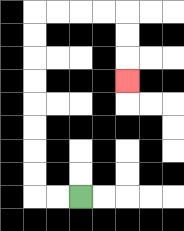{'start': '[3, 8]', 'end': '[5, 3]', 'path_directions': 'L,L,U,U,U,U,U,U,U,U,R,R,R,R,D,D,D', 'path_coordinates': '[[3, 8], [2, 8], [1, 8], [1, 7], [1, 6], [1, 5], [1, 4], [1, 3], [1, 2], [1, 1], [1, 0], [2, 0], [3, 0], [4, 0], [5, 0], [5, 1], [5, 2], [5, 3]]'}